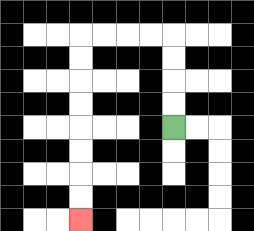{'start': '[7, 5]', 'end': '[3, 9]', 'path_directions': 'U,U,U,U,L,L,L,L,D,D,D,D,D,D,D,D', 'path_coordinates': '[[7, 5], [7, 4], [7, 3], [7, 2], [7, 1], [6, 1], [5, 1], [4, 1], [3, 1], [3, 2], [3, 3], [3, 4], [3, 5], [3, 6], [3, 7], [3, 8], [3, 9]]'}